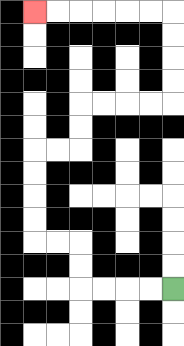{'start': '[7, 12]', 'end': '[1, 0]', 'path_directions': 'L,L,L,L,U,U,L,L,U,U,U,U,R,R,U,U,R,R,R,R,U,U,U,U,L,L,L,L,L,L', 'path_coordinates': '[[7, 12], [6, 12], [5, 12], [4, 12], [3, 12], [3, 11], [3, 10], [2, 10], [1, 10], [1, 9], [1, 8], [1, 7], [1, 6], [2, 6], [3, 6], [3, 5], [3, 4], [4, 4], [5, 4], [6, 4], [7, 4], [7, 3], [7, 2], [7, 1], [7, 0], [6, 0], [5, 0], [4, 0], [3, 0], [2, 0], [1, 0]]'}